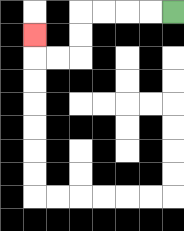{'start': '[7, 0]', 'end': '[1, 1]', 'path_directions': 'L,L,L,L,D,D,L,L,U', 'path_coordinates': '[[7, 0], [6, 0], [5, 0], [4, 0], [3, 0], [3, 1], [3, 2], [2, 2], [1, 2], [1, 1]]'}